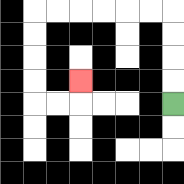{'start': '[7, 4]', 'end': '[3, 3]', 'path_directions': 'U,U,U,U,L,L,L,L,L,L,D,D,D,D,R,R,U', 'path_coordinates': '[[7, 4], [7, 3], [7, 2], [7, 1], [7, 0], [6, 0], [5, 0], [4, 0], [3, 0], [2, 0], [1, 0], [1, 1], [1, 2], [1, 3], [1, 4], [2, 4], [3, 4], [3, 3]]'}